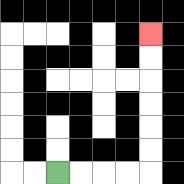{'start': '[2, 7]', 'end': '[6, 1]', 'path_directions': 'R,R,R,R,U,U,U,U,U,U', 'path_coordinates': '[[2, 7], [3, 7], [4, 7], [5, 7], [6, 7], [6, 6], [6, 5], [6, 4], [6, 3], [6, 2], [6, 1]]'}